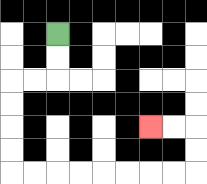{'start': '[2, 1]', 'end': '[6, 5]', 'path_directions': 'D,D,L,L,D,D,D,D,R,R,R,R,R,R,R,R,U,U,L,L', 'path_coordinates': '[[2, 1], [2, 2], [2, 3], [1, 3], [0, 3], [0, 4], [0, 5], [0, 6], [0, 7], [1, 7], [2, 7], [3, 7], [4, 7], [5, 7], [6, 7], [7, 7], [8, 7], [8, 6], [8, 5], [7, 5], [6, 5]]'}